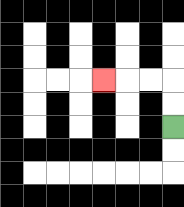{'start': '[7, 5]', 'end': '[4, 3]', 'path_directions': 'U,U,L,L,L', 'path_coordinates': '[[7, 5], [7, 4], [7, 3], [6, 3], [5, 3], [4, 3]]'}